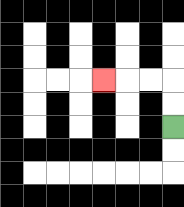{'start': '[7, 5]', 'end': '[4, 3]', 'path_directions': 'U,U,L,L,L', 'path_coordinates': '[[7, 5], [7, 4], [7, 3], [6, 3], [5, 3], [4, 3]]'}